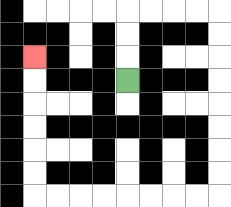{'start': '[5, 3]', 'end': '[1, 2]', 'path_directions': 'U,U,U,R,R,R,R,D,D,D,D,D,D,D,D,L,L,L,L,L,L,L,L,U,U,U,U,U,U', 'path_coordinates': '[[5, 3], [5, 2], [5, 1], [5, 0], [6, 0], [7, 0], [8, 0], [9, 0], [9, 1], [9, 2], [9, 3], [9, 4], [9, 5], [9, 6], [9, 7], [9, 8], [8, 8], [7, 8], [6, 8], [5, 8], [4, 8], [3, 8], [2, 8], [1, 8], [1, 7], [1, 6], [1, 5], [1, 4], [1, 3], [1, 2]]'}